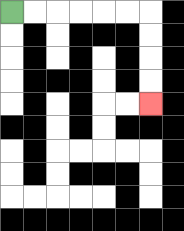{'start': '[0, 0]', 'end': '[6, 4]', 'path_directions': 'R,R,R,R,R,R,D,D,D,D', 'path_coordinates': '[[0, 0], [1, 0], [2, 0], [3, 0], [4, 0], [5, 0], [6, 0], [6, 1], [6, 2], [6, 3], [6, 4]]'}